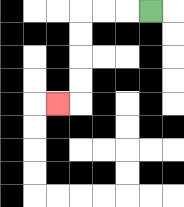{'start': '[6, 0]', 'end': '[2, 4]', 'path_directions': 'L,L,L,D,D,D,D,L', 'path_coordinates': '[[6, 0], [5, 0], [4, 0], [3, 0], [3, 1], [3, 2], [3, 3], [3, 4], [2, 4]]'}